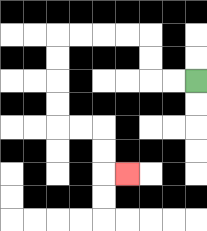{'start': '[8, 3]', 'end': '[5, 7]', 'path_directions': 'L,L,U,U,L,L,L,L,D,D,D,D,R,R,D,D,R', 'path_coordinates': '[[8, 3], [7, 3], [6, 3], [6, 2], [6, 1], [5, 1], [4, 1], [3, 1], [2, 1], [2, 2], [2, 3], [2, 4], [2, 5], [3, 5], [4, 5], [4, 6], [4, 7], [5, 7]]'}